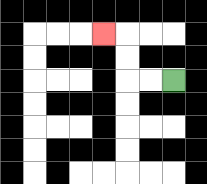{'start': '[7, 3]', 'end': '[4, 1]', 'path_directions': 'L,L,U,U,L', 'path_coordinates': '[[7, 3], [6, 3], [5, 3], [5, 2], [5, 1], [4, 1]]'}